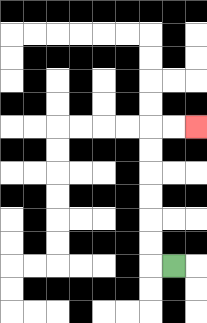{'start': '[7, 11]', 'end': '[8, 5]', 'path_directions': 'L,U,U,U,U,U,U,R,R', 'path_coordinates': '[[7, 11], [6, 11], [6, 10], [6, 9], [6, 8], [6, 7], [6, 6], [6, 5], [7, 5], [8, 5]]'}